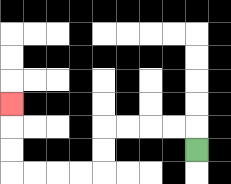{'start': '[8, 6]', 'end': '[0, 4]', 'path_directions': 'U,L,L,L,L,D,D,L,L,L,L,U,U,U', 'path_coordinates': '[[8, 6], [8, 5], [7, 5], [6, 5], [5, 5], [4, 5], [4, 6], [4, 7], [3, 7], [2, 7], [1, 7], [0, 7], [0, 6], [0, 5], [0, 4]]'}